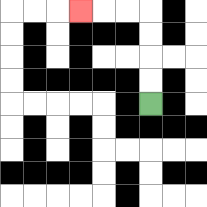{'start': '[6, 4]', 'end': '[3, 0]', 'path_directions': 'U,U,U,U,L,L,L', 'path_coordinates': '[[6, 4], [6, 3], [6, 2], [6, 1], [6, 0], [5, 0], [4, 0], [3, 0]]'}